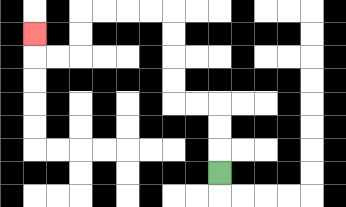{'start': '[9, 7]', 'end': '[1, 1]', 'path_directions': 'U,U,U,L,L,U,U,U,U,L,L,L,L,D,D,L,L,U', 'path_coordinates': '[[9, 7], [9, 6], [9, 5], [9, 4], [8, 4], [7, 4], [7, 3], [7, 2], [7, 1], [7, 0], [6, 0], [5, 0], [4, 0], [3, 0], [3, 1], [3, 2], [2, 2], [1, 2], [1, 1]]'}